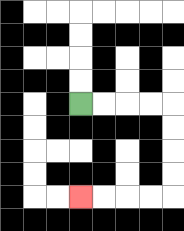{'start': '[3, 4]', 'end': '[3, 8]', 'path_directions': 'R,R,R,R,D,D,D,D,L,L,L,L', 'path_coordinates': '[[3, 4], [4, 4], [5, 4], [6, 4], [7, 4], [7, 5], [7, 6], [7, 7], [7, 8], [6, 8], [5, 8], [4, 8], [3, 8]]'}